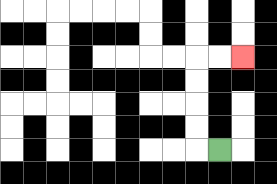{'start': '[9, 6]', 'end': '[10, 2]', 'path_directions': 'L,U,U,U,U,R,R', 'path_coordinates': '[[9, 6], [8, 6], [8, 5], [8, 4], [8, 3], [8, 2], [9, 2], [10, 2]]'}